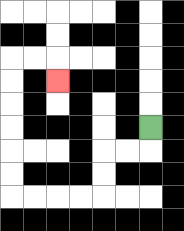{'start': '[6, 5]', 'end': '[2, 3]', 'path_directions': 'D,L,L,D,D,L,L,L,L,U,U,U,U,U,U,R,R,D', 'path_coordinates': '[[6, 5], [6, 6], [5, 6], [4, 6], [4, 7], [4, 8], [3, 8], [2, 8], [1, 8], [0, 8], [0, 7], [0, 6], [0, 5], [0, 4], [0, 3], [0, 2], [1, 2], [2, 2], [2, 3]]'}